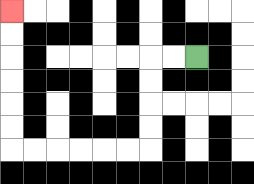{'start': '[8, 2]', 'end': '[0, 0]', 'path_directions': 'L,L,D,D,D,D,L,L,L,L,L,L,U,U,U,U,U,U', 'path_coordinates': '[[8, 2], [7, 2], [6, 2], [6, 3], [6, 4], [6, 5], [6, 6], [5, 6], [4, 6], [3, 6], [2, 6], [1, 6], [0, 6], [0, 5], [0, 4], [0, 3], [0, 2], [0, 1], [0, 0]]'}